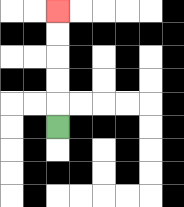{'start': '[2, 5]', 'end': '[2, 0]', 'path_directions': 'U,U,U,U,U', 'path_coordinates': '[[2, 5], [2, 4], [2, 3], [2, 2], [2, 1], [2, 0]]'}